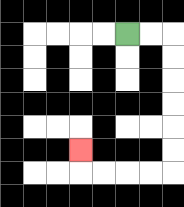{'start': '[5, 1]', 'end': '[3, 6]', 'path_directions': 'R,R,D,D,D,D,D,D,L,L,L,L,U', 'path_coordinates': '[[5, 1], [6, 1], [7, 1], [7, 2], [7, 3], [7, 4], [7, 5], [7, 6], [7, 7], [6, 7], [5, 7], [4, 7], [3, 7], [3, 6]]'}